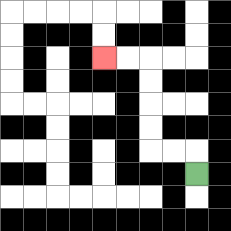{'start': '[8, 7]', 'end': '[4, 2]', 'path_directions': 'U,L,L,U,U,U,U,L,L', 'path_coordinates': '[[8, 7], [8, 6], [7, 6], [6, 6], [6, 5], [6, 4], [6, 3], [6, 2], [5, 2], [4, 2]]'}